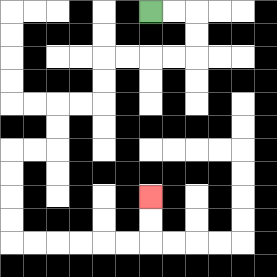{'start': '[6, 0]', 'end': '[6, 8]', 'path_directions': 'R,R,D,D,L,L,L,L,D,D,L,L,D,D,L,L,D,D,D,D,R,R,R,R,R,R,U,U', 'path_coordinates': '[[6, 0], [7, 0], [8, 0], [8, 1], [8, 2], [7, 2], [6, 2], [5, 2], [4, 2], [4, 3], [4, 4], [3, 4], [2, 4], [2, 5], [2, 6], [1, 6], [0, 6], [0, 7], [0, 8], [0, 9], [0, 10], [1, 10], [2, 10], [3, 10], [4, 10], [5, 10], [6, 10], [6, 9], [6, 8]]'}